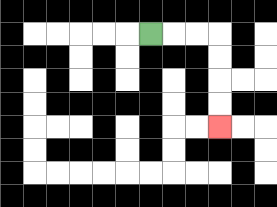{'start': '[6, 1]', 'end': '[9, 5]', 'path_directions': 'R,R,R,D,D,D,D', 'path_coordinates': '[[6, 1], [7, 1], [8, 1], [9, 1], [9, 2], [9, 3], [9, 4], [9, 5]]'}